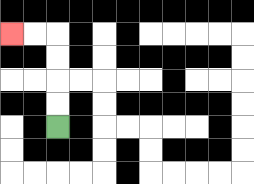{'start': '[2, 5]', 'end': '[0, 1]', 'path_directions': 'U,U,U,U,L,L', 'path_coordinates': '[[2, 5], [2, 4], [2, 3], [2, 2], [2, 1], [1, 1], [0, 1]]'}